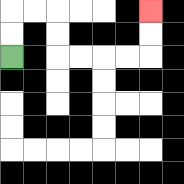{'start': '[0, 2]', 'end': '[6, 0]', 'path_directions': 'U,U,R,R,D,D,R,R,R,R,U,U', 'path_coordinates': '[[0, 2], [0, 1], [0, 0], [1, 0], [2, 0], [2, 1], [2, 2], [3, 2], [4, 2], [5, 2], [6, 2], [6, 1], [6, 0]]'}